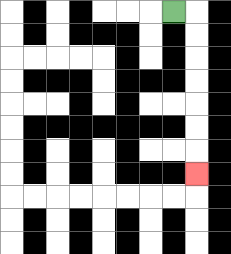{'start': '[7, 0]', 'end': '[8, 7]', 'path_directions': 'R,D,D,D,D,D,D,D', 'path_coordinates': '[[7, 0], [8, 0], [8, 1], [8, 2], [8, 3], [8, 4], [8, 5], [8, 6], [8, 7]]'}